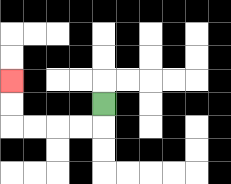{'start': '[4, 4]', 'end': '[0, 3]', 'path_directions': 'D,L,L,L,L,U,U', 'path_coordinates': '[[4, 4], [4, 5], [3, 5], [2, 5], [1, 5], [0, 5], [0, 4], [0, 3]]'}